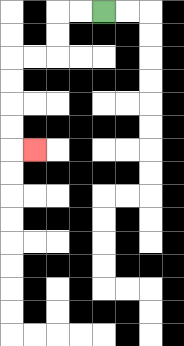{'start': '[4, 0]', 'end': '[1, 6]', 'path_directions': 'L,L,D,D,L,L,D,D,D,D,R', 'path_coordinates': '[[4, 0], [3, 0], [2, 0], [2, 1], [2, 2], [1, 2], [0, 2], [0, 3], [0, 4], [0, 5], [0, 6], [1, 6]]'}